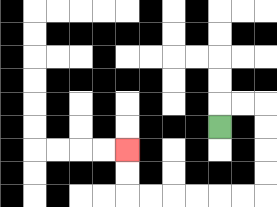{'start': '[9, 5]', 'end': '[5, 6]', 'path_directions': 'U,R,R,D,D,D,D,L,L,L,L,L,L,U,U', 'path_coordinates': '[[9, 5], [9, 4], [10, 4], [11, 4], [11, 5], [11, 6], [11, 7], [11, 8], [10, 8], [9, 8], [8, 8], [7, 8], [6, 8], [5, 8], [5, 7], [5, 6]]'}